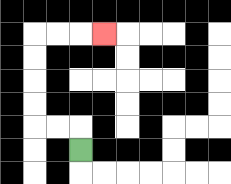{'start': '[3, 6]', 'end': '[4, 1]', 'path_directions': 'U,L,L,U,U,U,U,R,R,R', 'path_coordinates': '[[3, 6], [3, 5], [2, 5], [1, 5], [1, 4], [1, 3], [1, 2], [1, 1], [2, 1], [3, 1], [4, 1]]'}